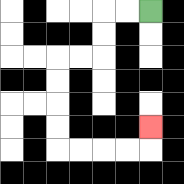{'start': '[6, 0]', 'end': '[6, 5]', 'path_directions': 'L,L,D,D,L,L,D,D,D,D,R,R,R,R,U', 'path_coordinates': '[[6, 0], [5, 0], [4, 0], [4, 1], [4, 2], [3, 2], [2, 2], [2, 3], [2, 4], [2, 5], [2, 6], [3, 6], [4, 6], [5, 6], [6, 6], [6, 5]]'}